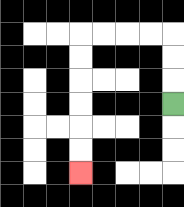{'start': '[7, 4]', 'end': '[3, 7]', 'path_directions': 'U,U,U,L,L,L,L,D,D,D,D,D,D', 'path_coordinates': '[[7, 4], [7, 3], [7, 2], [7, 1], [6, 1], [5, 1], [4, 1], [3, 1], [3, 2], [3, 3], [3, 4], [3, 5], [3, 6], [3, 7]]'}